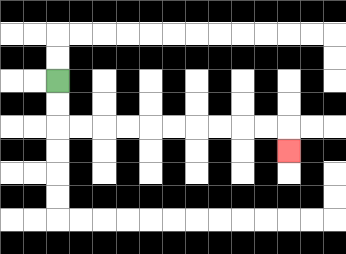{'start': '[2, 3]', 'end': '[12, 6]', 'path_directions': 'D,D,R,R,R,R,R,R,R,R,R,R,D', 'path_coordinates': '[[2, 3], [2, 4], [2, 5], [3, 5], [4, 5], [5, 5], [6, 5], [7, 5], [8, 5], [9, 5], [10, 5], [11, 5], [12, 5], [12, 6]]'}